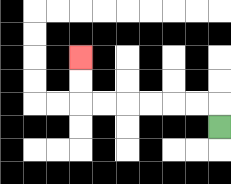{'start': '[9, 5]', 'end': '[3, 2]', 'path_directions': 'U,L,L,L,L,L,L,U,U', 'path_coordinates': '[[9, 5], [9, 4], [8, 4], [7, 4], [6, 4], [5, 4], [4, 4], [3, 4], [3, 3], [3, 2]]'}